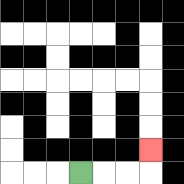{'start': '[3, 7]', 'end': '[6, 6]', 'path_directions': 'R,R,R,U', 'path_coordinates': '[[3, 7], [4, 7], [5, 7], [6, 7], [6, 6]]'}